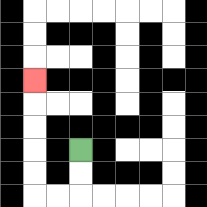{'start': '[3, 6]', 'end': '[1, 3]', 'path_directions': 'D,D,L,L,U,U,U,U,U', 'path_coordinates': '[[3, 6], [3, 7], [3, 8], [2, 8], [1, 8], [1, 7], [1, 6], [1, 5], [1, 4], [1, 3]]'}